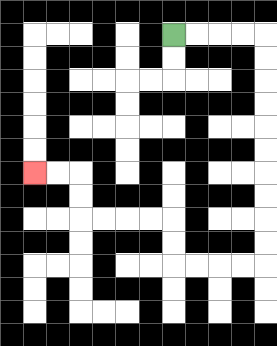{'start': '[7, 1]', 'end': '[1, 7]', 'path_directions': 'R,R,R,R,D,D,D,D,D,D,D,D,D,D,L,L,L,L,U,U,L,L,L,L,U,U,L,L', 'path_coordinates': '[[7, 1], [8, 1], [9, 1], [10, 1], [11, 1], [11, 2], [11, 3], [11, 4], [11, 5], [11, 6], [11, 7], [11, 8], [11, 9], [11, 10], [11, 11], [10, 11], [9, 11], [8, 11], [7, 11], [7, 10], [7, 9], [6, 9], [5, 9], [4, 9], [3, 9], [3, 8], [3, 7], [2, 7], [1, 7]]'}